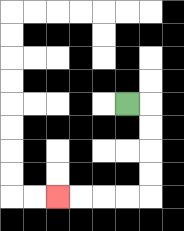{'start': '[5, 4]', 'end': '[2, 8]', 'path_directions': 'R,D,D,D,D,L,L,L,L', 'path_coordinates': '[[5, 4], [6, 4], [6, 5], [6, 6], [6, 7], [6, 8], [5, 8], [4, 8], [3, 8], [2, 8]]'}